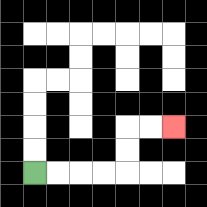{'start': '[1, 7]', 'end': '[7, 5]', 'path_directions': 'R,R,R,R,U,U,R,R', 'path_coordinates': '[[1, 7], [2, 7], [3, 7], [4, 7], [5, 7], [5, 6], [5, 5], [6, 5], [7, 5]]'}